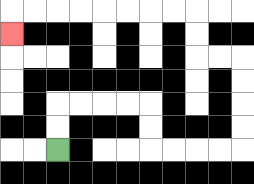{'start': '[2, 6]', 'end': '[0, 1]', 'path_directions': 'U,U,R,R,R,R,D,D,R,R,R,R,U,U,U,U,L,L,U,U,L,L,L,L,L,L,L,L,D', 'path_coordinates': '[[2, 6], [2, 5], [2, 4], [3, 4], [4, 4], [5, 4], [6, 4], [6, 5], [6, 6], [7, 6], [8, 6], [9, 6], [10, 6], [10, 5], [10, 4], [10, 3], [10, 2], [9, 2], [8, 2], [8, 1], [8, 0], [7, 0], [6, 0], [5, 0], [4, 0], [3, 0], [2, 0], [1, 0], [0, 0], [0, 1]]'}